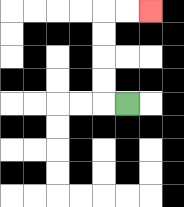{'start': '[5, 4]', 'end': '[6, 0]', 'path_directions': 'L,U,U,U,U,R,R', 'path_coordinates': '[[5, 4], [4, 4], [4, 3], [4, 2], [4, 1], [4, 0], [5, 0], [6, 0]]'}